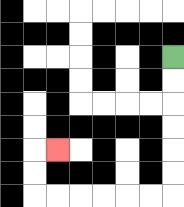{'start': '[7, 2]', 'end': '[2, 6]', 'path_directions': 'D,D,D,D,D,D,L,L,L,L,L,L,U,U,R', 'path_coordinates': '[[7, 2], [7, 3], [7, 4], [7, 5], [7, 6], [7, 7], [7, 8], [6, 8], [5, 8], [4, 8], [3, 8], [2, 8], [1, 8], [1, 7], [1, 6], [2, 6]]'}